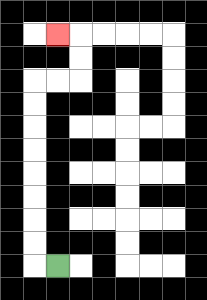{'start': '[2, 11]', 'end': '[2, 1]', 'path_directions': 'L,U,U,U,U,U,U,U,U,R,R,U,U,L', 'path_coordinates': '[[2, 11], [1, 11], [1, 10], [1, 9], [1, 8], [1, 7], [1, 6], [1, 5], [1, 4], [1, 3], [2, 3], [3, 3], [3, 2], [3, 1], [2, 1]]'}